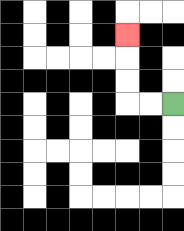{'start': '[7, 4]', 'end': '[5, 1]', 'path_directions': 'L,L,U,U,U', 'path_coordinates': '[[7, 4], [6, 4], [5, 4], [5, 3], [5, 2], [5, 1]]'}